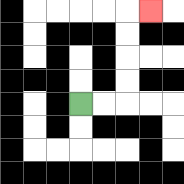{'start': '[3, 4]', 'end': '[6, 0]', 'path_directions': 'R,R,U,U,U,U,R', 'path_coordinates': '[[3, 4], [4, 4], [5, 4], [5, 3], [5, 2], [5, 1], [5, 0], [6, 0]]'}